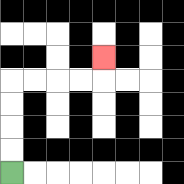{'start': '[0, 7]', 'end': '[4, 2]', 'path_directions': 'U,U,U,U,R,R,R,R,U', 'path_coordinates': '[[0, 7], [0, 6], [0, 5], [0, 4], [0, 3], [1, 3], [2, 3], [3, 3], [4, 3], [4, 2]]'}